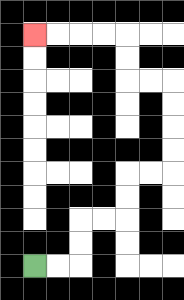{'start': '[1, 11]', 'end': '[1, 1]', 'path_directions': 'R,R,U,U,R,R,U,U,R,R,U,U,U,U,L,L,U,U,L,L,L,L', 'path_coordinates': '[[1, 11], [2, 11], [3, 11], [3, 10], [3, 9], [4, 9], [5, 9], [5, 8], [5, 7], [6, 7], [7, 7], [7, 6], [7, 5], [7, 4], [7, 3], [6, 3], [5, 3], [5, 2], [5, 1], [4, 1], [3, 1], [2, 1], [1, 1]]'}